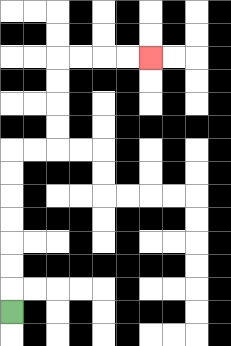{'start': '[0, 13]', 'end': '[6, 2]', 'path_directions': 'U,U,U,U,U,U,U,R,R,U,U,U,U,R,R,R,R', 'path_coordinates': '[[0, 13], [0, 12], [0, 11], [0, 10], [0, 9], [0, 8], [0, 7], [0, 6], [1, 6], [2, 6], [2, 5], [2, 4], [2, 3], [2, 2], [3, 2], [4, 2], [5, 2], [6, 2]]'}